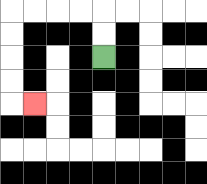{'start': '[4, 2]', 'end': '[1, 4]', 'path_directions': 'U,U,L,L,L,L,D,D,D,D,R', 'path_coordinates': '[[4, 2], [4, 1], [4, 0], [3, 0], [2, 0], [1, 0], [0, 0], [0, 1], [0, 2], [0, 3], [0, 4], [1, 4]]'}